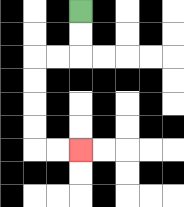{'start': '[3, 0]', 'end': '[3, 6]', 'path_directions': 'D,D,L,L,D,D,D,D,R,R', 'path_coordinates': '[[3, 0], [3, 1], [3, 2], [2, 2], [1, 2], [1, 3], [1, 4], [1, 5], [1, 6], [2, 6], [3, 6]]'}